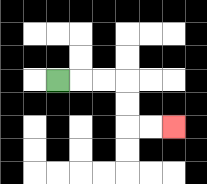{'start': '[2, 3]', 'end': '[7, 5]', 'path_directions': 'R,R,R,D,D,R,R', 'path_coordinates': '[[2, 3], [3, 3], [4, 3], [5, 3], [5, 4], [5, 5], [6, 5], [7, 5]]'}